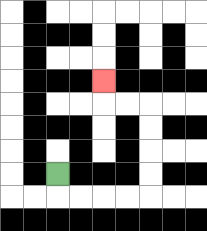{'start': '[2, 7]', 'end': '[4, 3]', 'path_directions': 'D,R,R,R,R,U,U,U,U,L,L,U', 'path_coordinates': '[[2, 7], [2, 8], [3, 8], [4, 8], [5, 8], [6, 8], [6, 7], [6, 6], [6, 5], [6, 4], [5, 4], [4, 4], [4, 3]]'}